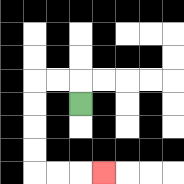{'start': '[3, 4]', 'end': '[4, 7]', 'path_directions': 'U,L,L,D,D,D,D,R,R,R', 'path_coordinates': '[[3, 4], [3, 3], [2, 3], [1, 3], [1, 4], [1, 5], [1, 6], [1, 7], [2, 7], [3, 7], [4, 7]]'}